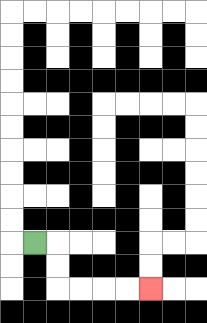{'start': '[1, 10]', 'end': '[6, 12]', 'path_directions': 'R,D,D,R,R,R,R', 'path_coordinates': '[[1, 10], [2, 10], [2, 11], [2, 12], [3, 12], [4, 12], [5, 12], [6, 12]]'}